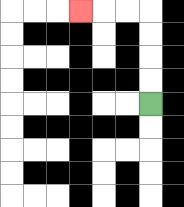{'start': '[6, 4]', 'end': '[3, 0]', 'path_directions': 'U,U,U,U,L,L,L', 'path_coordinates': '[[6, 4], [6, 3], [6, 2], [6, 1], [6, 0], [5, 0], [4, 0], [3, 0]]'}